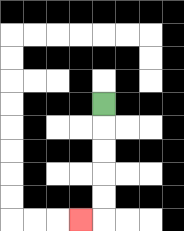{'start': '[4, 4]', 'end': '[3, 9]', 'path_directions': 'D,D,D,D,D,L', 'path_coordinates': '[[4, 4], [4, 5], [4, 6], [4, 7], [4, 8], [4, 9], [3, 9]]'}